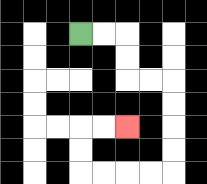{'start': '[3, 1]', 'end': '[5, 5]', 'path_directions': 'R,R,D,D,R,R,D,D,D,D,L,L,L,L,U,U,R,R', 'path_coordinates': '[[3, 1], [4, 1], [5, 1], [5, 2], [5, 3], [6, 3], [7, 3], [7, 4], [7, 5], [7, 6], [7, 7], [6, 7], [5, 7], [4, 7], [3, 7], [3, 6], [3, 5], [4, 5], [5, 5]]'}